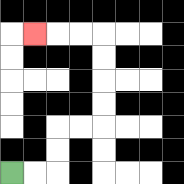{'start': '[0, 7]', 'end': '[1, 1]', 'path_directions': 'R,R,U,U,R,R,U,U,U,U,L,L,L', 'path_coordinates': '[[0, 7], [1, 7], [2, 7], [2, 6], [2, 5], [3, 5], [4, 5], [4, 4], [4, 3], [4, 2], [4, 1], [3, 1], [2, 1], [1, 1]]'}